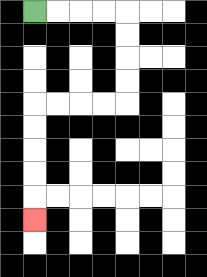{'start': '[1, 0]', 'end': '[1, 9]', 'path_directions': 'R,R,R,R,D,D,D,D,L,L,L,L,D,D,D,D,D', 'path_coordinates': '[[1, 0], [2, 0], [3, 0], [4, 0], [5, 0], [5, 1], [5, 2], [5, 3], [5, 4], [4, 4], [3, 4], [2, 4], [1, 4], [1, 5], [1, 6], [1, 7], [1, 8], [1, 9]]'}